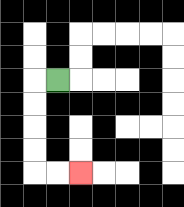{'start': '[2, 3]', 'end': '[3, 7]', 'path_directions': 'L,D,D,D,D,R,R', 'path_coordinates': '[[2, 3], [1, 3], [1, 4], [1, 5], [1, 6], [1, 7], [2, 7], [3, 7]]'}